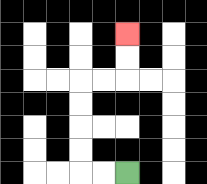{'start': '[5, 7]', 'end': '[5, 1]', 'path_directions': 'L,L,U,U,U,U,R,R,U,U', 'path_coordinates': '[[5, 7], [4, 7], [3, 7], [3, 6], [3, 5], [3, 4], [3, 3], [4, 3], [5, 3], [5, 2], [5, 1]]'}